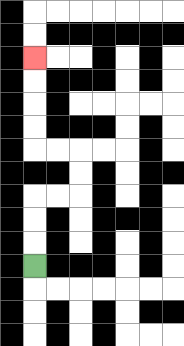{'start': '[1, 11]', 'end': '[1, 2]', 'path_directions': 'U,U,U,R,R,U,U,L,L,U,U,U,U', 'path_coordinates': '[[1, 11], [1, 10], [1, 9], [1, 8], [2, 8], [3, 8], [3, 7], [3, 6], [2, 6], [1, 6], [1, 5], [1, 4], [1, 3], [1, 2]]'}